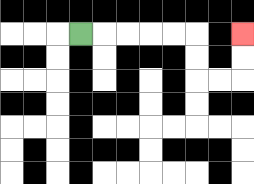{'start': '[3, 1]', 'end': '[10, 1]', 'path_directions': 'R,R,R,R,R,D,D,R,R,U,U', 'path_coordinates': '[[3, 1], [4, 1], [5, 1], [6, 1], [7, 1], [8, 1], [8, 2], [8, 3], [9, 3], [10, 3], [10, 2], [10, 1]]'}